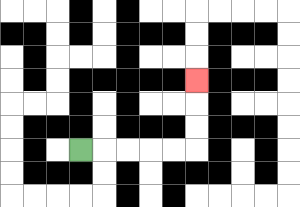{'start': '[3, 6]', 'end': '[8, 3]', 'path_directions': 'R,R,R,R,R,U,U,U', 'path_coordinates': '[[3, 6], [4, 6], [5, 6], [6, 6], [7, 6], [8, 6], [8, 5], [8, 4], [8, 3]]'}